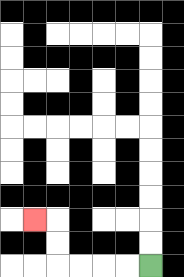{'start': '[6, 11]', 'end': '[1, 9]', 'path_directions': 'L,L,L,L,U,U,L', 'path_coordinates': '[[6, 11], [5, 11], [4, 11], [3, 11], [2, 11], [2, 10], [2, 9], [1, 9]]'}